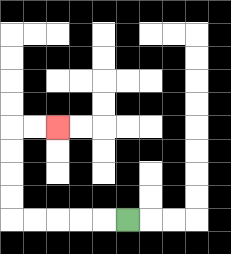{'start': '[5, 9]', 'end': '[2, 5]', 'path_directions': 'L,L,L,L,L,U,U,U,U,R,R', 'path_coordinates': '[[5, 9], [4, 9], [3, 9], [2, 9], [1, 9], [0, 9], [0, 8], [0, 7], [0, 6], [0, 5], [1, 5], [2, 5]]'}